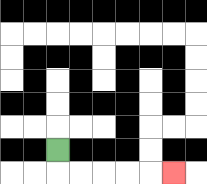{'start': '[2, 6]', 'end': '[7, 7]', 'path_directions': 'D,R,R,R,R,R', 'path_coordinates': '[[2, 6], [2, 7], [3, 7], [4, 7], [5, 7], [6, 7], [7, 7]]'}